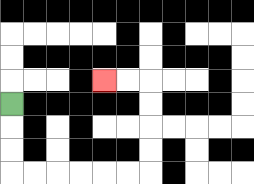{'start': '[0, 4]', 'end': '[4, 3]', 'path_directions': 'D,D,D,R,R,R,R,R,R,U,U,U,U,L,L', 'path_coordinates': '[[0, 4], [0, 5], [0, 6], [0, 7], [1, 7], [2, 7], [3, 7], [4, 7], [5, 7], [6, 7], [6, 6], [6, 5], [6, 4], [6, 3], [5, 3], [4, 3]]'}